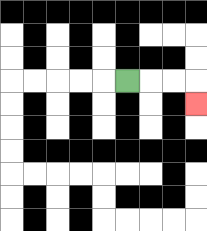{'start': '[5, 3]', 'end': '[8, 4]', 'path_directions': 'R,R,R,D', 'path_coordinates': '[[5, 3], [6, 3], [7, 3], [8, 3], [8, 4]]'}